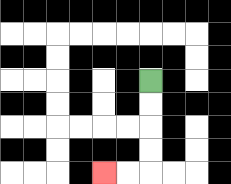{'start': '[6, 3]', 'end': '[4, 7]', 'path_directions': 'D,D,D,D,L,L', 'path_coordinates': '[[6, 3], [6, 4], [6, 5], [6, 6], [6, 7], [5, 7], [4, 7]]'}